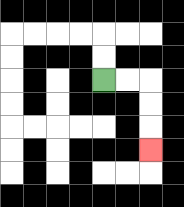{'start': '[4, 3]', 'end': '[6, 6]', 'path_directions': 'R,R,D,D,D', 'path_coordinates': '[[4, 3], [5, 3], [6, 3], [6, 4], [6, 5], [6, 6]]'}